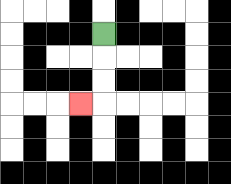{'start': '[4, 1]', 'end': '[3, 4]', 'path_directions': 'D,D,D,L', 'path_coordinates': '[[4, 1], [4, 2], [4, 3], [4, 4], [3, 4]]'}